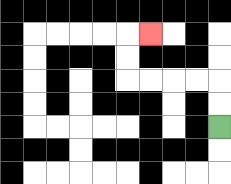{'start': '[9, 5]', 'end': '[6, 1]', 'path_directions': 'U,U,L,L,L,L,U,U,R', 'path_coordinates': '[[9, 5], [9, 4], [9, 3], [8, 3], [7, 3], [6, 3], [5, 3], [5, 2], [5, 1], [6, 1]]'}